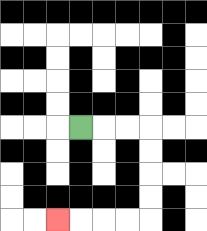{'start': '[3, 5]', 'end': '[2, 9]', 'path_directions': 'R,R,R,D,D,D,D,L,L,L,L', 'path_coordinates': '[[3, 5], [4, 5], [5, 5], [6, 5], [6, 6], [6, 7], [6, 8], [6, 9], [5, 9], [4, 9], [3, 9], [2, 9]]'}